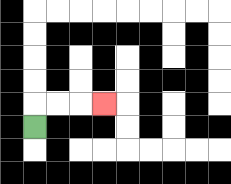{'start': '[1, 5]', 'end': '[4, 4]', 'path_directions': 'U,R,R,R', 'path_coordinates': '[[1, 5], [1, 4], [2, 4], [3, 4], [4, 4]]'}